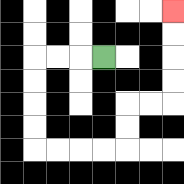{'start': '[4, 2]', 'end': '[7, 0]', 'path_directions': 'L,L,L,D,D,D,D,R,R,R,R,U,U,R,R,U,U,U,U', 'path_coordinates': '[[4, 2], [3, 2], [2, 2], [1, 2], [1, 3], [1, 4], [1, 5], [1, 6], [2, 6], [3, 6], [4, 6], [5, 6], [5, 5], [5, 4], [6, 4], [7, 4], [7, 3], [7, 2], [7, 1], [7, 0]]'}